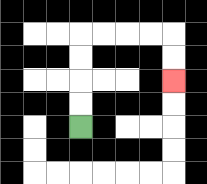{'start': '[3, 5]', 'end': '[7, 3]', 'path_directions': 'U,U,U,U,R,R,R,R,D,D', 'path_coordinates': '[[3, 5], [3, 4], [3, 3], [3, 2], [3, 1], [4, 1], [5, 1], [6, 1], [7, 1], [7, 2], [7, 3]]'}